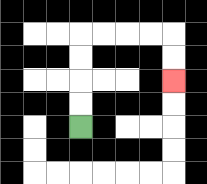{'start': '[3, 5]', 'end': '[7, 3]', 'path_directions': 'U,U,U,U,R,R,R,R,D,D', 'path_coordinates': '[[3, 5], [3, 4], [3, 3], [3, 2], [3, 1], [4, 1], [5, 1], [6, 1], [7, 1], [7, 2], [7, 3]]'}